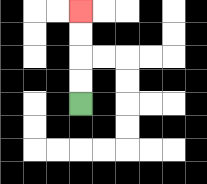{'start': '[3, 4]', 'end': '[3, 0]', 'path_directions': 'U,U,U,U', 'path_coordinates': '[[3, 4], [3, 3], [3, 2], [3, 1], [3, 0]]'}